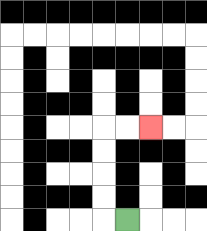{'start': '[5, 9]', 'end': '[6, 5]', 'path_directions': 'L,U,U,U,U,R,R', 'path_coordinates': '[[5, 9], [4, 9], [4, 8], [4, 7], [4, 6], [4, 5], [5, 5], [6, 5]]'}